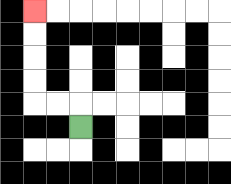{'start': '[3, 5]', 'end': '[1, 0]', 'path_directions': 'U,L,L,U,U,U,U', 'path_coordinates': '[[3, 5], [3, 4], [2, 4], [1, 4], [1, 3], [1, 2], [1, 1], [1, 0]]'}